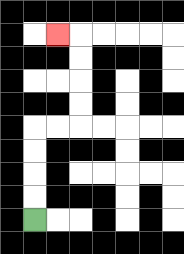{'start': '[1, 9]', 'end': '[2, 1]', 'path_directions': 'U,U,U,U,R,R,U,U,U,U,L', 'path_coordinates': '[[1, 9], [1, 8], [1, 7], [1, 6], [1, 5], [2, 5], [3, 5], [3, 4], [3, 3], [3, 2], [3, 1], [2, 1]]'}